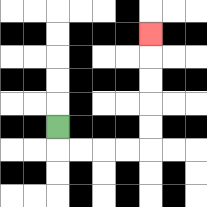{'start': '[2, 5]', 'end': '[6, 1]', 'path_directions': 'D,R,R,R,R,U,U,U,U,U', 'path_coordinates': '[[2, 5], [2, 6], [3, 6], [4, 6], [5, 6], [6, 6], [6, 5], [6, 4], [6, 3], [6, 2], [6, 1]]'}